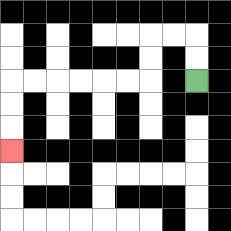{'start': '[8, 3]', 'end': '[0, 6]', 'path_directions': 'U,U,L,L,D,D,L,L,L,L,L,L,D,D,D', 'path_coordinates': '[[8, 3], [8, 2], [8, 1], [7, 1], [6, 1], [6, 2], [6, 3], [5, 3], [4, 3], [3, 3], [2, 3], [1, 3], [0, 3], [0, 4], [0, 5], [0, 6]]'}